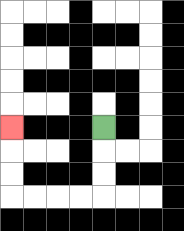{'start': '[4, 5]', 'end': '[0, 5]', 'path_directions': 'D,D,D,L,L,L,L,U,U,U', 'path_coordinates': '[[4, 5], [4, 6], [4, 7], [4, 8], [3, 8], [2, 8], [1, 8], [0, 8], [0, 7], [0, 6], [0, 5]]'}